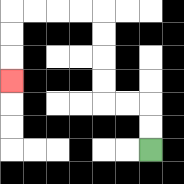{'start': '[6, 6]', 'end': '[0, 3]', 'path_directions': 'U,U,L,L,U,U,U,U,L,L,L,L,D,D,D', 'path_coordinates': '[[6, 6], [6, 5], [6, 4], [5, 4], [4, 4], [4, 3], [4, 2], [4, 1], [4, 0], [3, 0], [2, 0], [1, 0], [0, 0], [0, 1], [0, 2], [0, 3]]'}